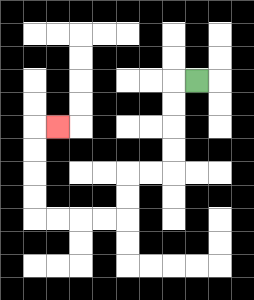{'start': '[8, 3]', 'end': '[2, 5]', 'path_directions': 'L,D,D,D,D,L,L,D,D,L,L,L,L,U,U,U,U,R', 'path_coordinates': '[[8, 3], [7, 3], [7, 4], [7, 5], [7, 6], [7, 7], [6, 7], [5, 7], [5, 8], [5, 9], [4, 9], [3, 9], [2, 9], [1, 9], [1, 8], [1, 7], [1, 6], [1, 5], [2, 5]]'}